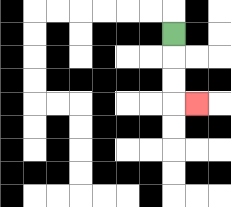{'start': '[7, 1]', 'end': '[8, 4]', 'path_directions': 'D,D,D,R', 'path_coordinates': '[[7, 1], [7, 2], [7, 3], [7, 4], [8, 4]]'}